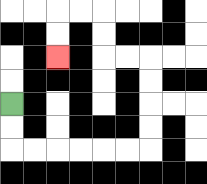{'start': '[0, 4]', 'end': '[2, 2]', 'path_directions': 'D,D,R,R,R,R,R,R,U,U,U,U,L,L,U,U,L,L,D,D', 'path_coordinates': '[[0, 4], [0, 5], [0, 6], [1, 6], [2, 6], [3, 6], [4, 6], [5, 6], [6, 6], [6, 5], [6, 4], [6, 3], [6, 2], [5, 2], [4, 2], [4, 1], [4, 0], [3, 0], [2, 0], [2, 1], [2, 2]]'}